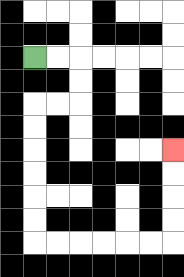{'start': '[1, 2]', 'end': '[7, 6]', 'path_directions': 'R,R,D,D,L,L,D,D,D,D,D,D,R,R,R,R,R,R,U,U,U,U', 'path_coordinates': '[[1, 2], [2, 2], [3, 2], [3, 3], [3, 4], [2, 4], [1, 4], [1, 5], [1, 6], [1, 7], [1, 8], [1, 9], [1, 10], [2, 10], [3, 10], [4, 10], [5, 10], [6, 10], [7, 10], [7, 9], [7, 8], [7, 7], [7, 6]]'}